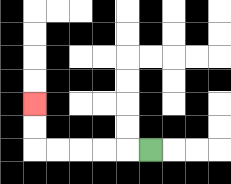{'start': '[6, 6]', 'end': '[1, 4]', 'path_directions': 'L,L,L,L,L,U,U', 'path_coordinates': '[[6, 6], [5, 6], [4, 6], [3, 6], [2, 6], [1, 6], [1, 5], [1, 4]]'}